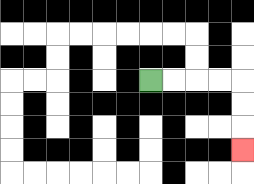{'start': '[6, 3]', 'end': '[10, 6]', 'path_directions': 'R,R,R,R,D,D,D', 'path_coordinates': '[[6, 3], [7, 3], [8, 3], [9, 3], [10, 3], [10, 4], [10, 5], [10, 6]]'}